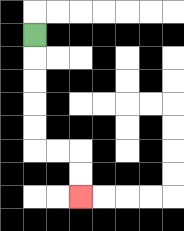{'start': '[1, 1]', 'end': '[3, 8]', 'path_directions': 'D,D,D,D,D,R,R,D,D', 'path_coordinates': '[[1, 1], [1, 2], [1, 3], [1, 4], [1, 5], [1, 6], [2, 6], [3, 6], [3, 7], [3, 8]]'}